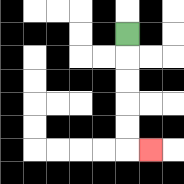{'start': '[5, 1]', 'end': '[6, 6]', 'path_directions': 'D,D,D,D,D,R', 'path_coordinates': '[[5, 1], [5, 2], [5, 3], [5, 4], [5, 5], [5, 6], [6, 6]]'}